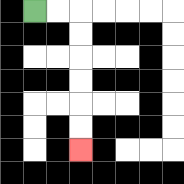{'start': '[1, 0]', 'end': '[3, 6]', 'path_directions': 'R,R,D,D,D,D,D,D', 'path_coordinates': '[[1, 0], [2, 0], [3, 0], [3, 1], [3, 2], [3, 3], [3, 4], [3, 5], [3, 6]]'}